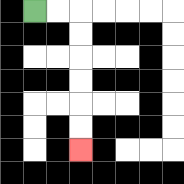{'start': '[1, 0]', 'end': '[3, 6]', 'path_directions': 'R,R,D,D,D,D,D,D', 'path_coordinates': '[[1, 0], [2, 0], [3, 0], [3, 1], [3, 2], [3, 3], [3, 4], [3, 5], [3, 6]]'}